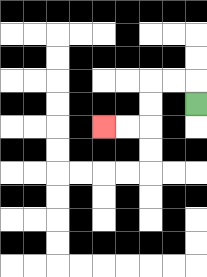{'start': '[8, 4]', 'end': '[4, 5]', 'path_directions': 'U,L,L,D,D,L,L', 'path_coordinates': '[[8, 4], [8, 3], [7, 3], [6, 3], [6, 4], [6, 5], [5, 5], [4, 5]]'}